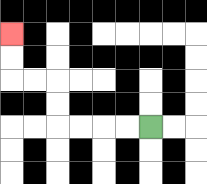{'start': '[6, 5]', 'end': '[0, 1]', 'path_directions': 'L,L,L,L,U,U,L,L,U,U', 'path_coordinates': '[[6, 5], [5, 5], [4, 5], [3, 5], [2, 5], [2, 4], [2, 3], [1, 3], [0, 3], [0, 2], [0, 1]]'}